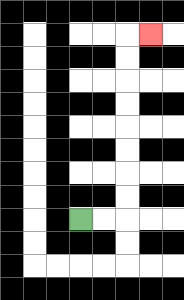{'start': '[3, 9]', 'end': '[6, 1]', 'path_directions': 'R,R,U,U,U,U,U,U,U,U,R', 'path_coordinates': '[[3, 9], [4, 9], [5, 9], [5, 8], [5, 7], [5, 6], [5, 5], [5, 4], [5, 3], [5, 2], [5, 1], [6, 1]]'}